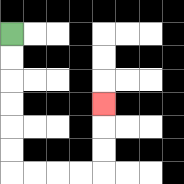{'start': '[0, 1]', 'end': '[4, 4]', 'path_directions': 'D,D,D,D,D,D,R,R,R,R,U,U,U', 'path_coordinates': '[[0, 1], [0, 2], [0, 3], [0, 4], [0, 5], [0, 6], [0, 7], [1, 7], [2, 7], [3, 7], [4, 7], [4, 6], [4, 5], [4, 4]]'}